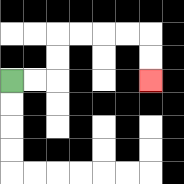{'start': '[0, 3]', 'end': '[6, 3]', 'path_directions': 'R,R,U,U,R,R,R,R,D,D', 'path_coordinates': '[[0, 3], [1, 3], [2, 3], [2, 2], [2, 1], [3, 1], [4, 1], [5, 1], [6, 1], [6, 2], [6, 3]]'}